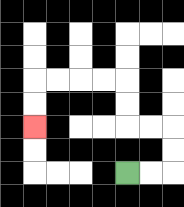{'start': '[5, 7]', 'end': '[1, 5]', 'path_directions': 'R,R,U,U,L,L,U,U,L,L,L,L,D,D', 'path_coordinates': '[[5, 7], [6, 7], [7, 7], [7, 6], [7, 5], [6, 5], [5, 5], [5, 4], [5, 3], [4, 3], [3, 3], [2, 3], [1, 3], [1, 4], [1, 5]]'}